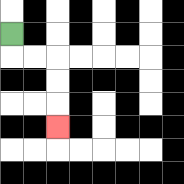{'start': '[0, 1]', 'end': '[2, 5]', 'path_directions': 'D,R,R,D,D,D', 'path_coordinates': '[[0, 1], [0, 2], [1, 2], [2, 2], [2, 3], [2, 4], [2, 5]]'}